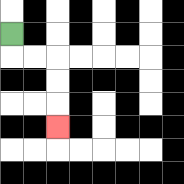{'start': '[0, 1]', 'end': '[2, 5]', 'path_directions': 'D,R,R,D,D,D', 'path_coordinates': '[[0, 1], [0, 2], [1, 2], [2, 2], [2, 3], [2, 4], [2, 5]]'}